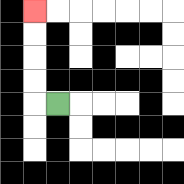{'start': '[2, 4]', 'end': '[1, 0]', 'path_directions': 'L,U,U,U,U', 'path_coordinates': '[[2, 4], [1, 4], [1, 3], [1, 2], [1, 1], [1, 0]]'}